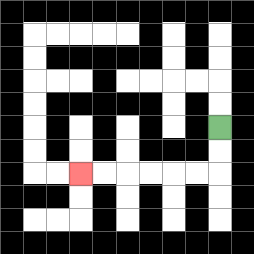{'start': '[9, 5]', 'end': '[3, 7]', 'path_directions': 'D,D,L,L,L,L,L,L', 'path_coordinates': '[[9, 5], [9, 6], [9, 7], [8, 7], [7, 7], [6, 7], [5, 7], [4, 7], [3, 7]]'}